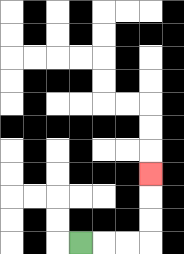{'start': '[3, 10]', 'end': '[6, 7]', 'path_directions': 'R,R,R,U,U,U', 'path_coordinates': '[[3, 10], [4, 10], [5, 10], [6, 10], [6, 9], [6, 8], [6, 7]]'}